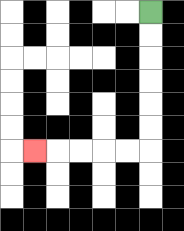{'start': '[6, 0]', 'end': '[1, 6]', 'path_directions': 'D,D,D,D,D,D,L,L,L,L,L', 'path_coordinates': '[[6, 0], [6, 1], [6, 2], [6, 3], [6, 4], [6, 5], [6, 6], [5, 6], [4, 6], [3, 6], [2, 6], [1, 6]]'}